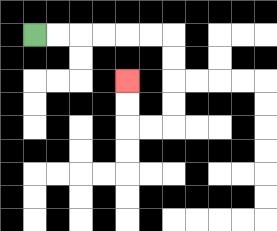{'start': '[1, 1]', 'end': '[5, 3]', 'path_directions': 'R,R,R,R,R,R,D,D,D,D,L,L,U,U', 'path_coordinates': '[[1, 1], [2, 1], [3, 1], [4, 1], [5, 1], [6, 1], [7, 1], [7, 2], [7, 3], [7, 4], [7, 5], [6, 5], [5, 5], [5, 4], [5, 3]]'}